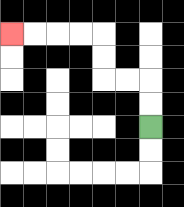{'start': '[6, 5]', 'end': '[0, 1]', 'path_directions': 'U,U,L,L,U,U,L,L,L,L', 'path_coordinates': '[[6, 5], [6, 4], [6, 3], [5, 3], [4, 3], [4, 2], [4, 1], [3, 1], [2, 1], [1, 1], [0, 1]]'}